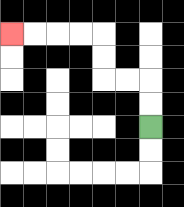{'start': '[6, 5]', 'end': '[0, 1]', 'path_directions': 'U,U,L,L,U,U,L,L,L,L', 'path_coordinates': '[[6, 5], [6, 4], [6, 3], [5, 3], [4, 3], [4, 2], [4, 1], [3, 1], [2, 1], [1, 1], [0, 1]]'}